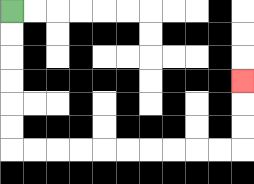{'start': '[0, 0]', 'end': '[10, 3]', 'path_directions': 'D,D,D,D,D,D,R,R,R,R,R,R,R,R,R,R,U,U,U', 'path_coordinates': '[[0, 0], [0, 1], [0, 2], [0, 3], [0, 4], [0, 5], [0, 6], [1, 6], [2, 6], [3, 6], [4, 6], [5, 6], [6, 6], [7, 6], [8, 6], [9, 6], [10, 6], [10, 5], [10, 4], [10, 3]]'}